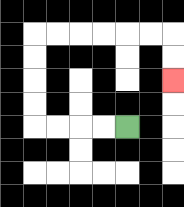{'start': '[5, 5]', 'end': '[7, 3]', 'path_directions': 'L,L,L,L,U,U,U,U,R,R,R,R,R,R,D,D', 'path_coordinates': '[[5, 5], [4, 5], [3, 5], [2, 5], [1, 5], [1, 4], [1, 3], [1, 2], [1, 1], [2, 1], [3, 1], [4, 1], [5, 1], [6, 1], [7, 1], [7, 2], [7, 3]]'}